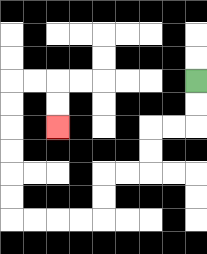{'start': '[8, 3]', 'end': '[2, 5]', 'path_directions': 'D,D,L,L,D,D,L,L,D,D,L,L,L,L,U,U,U,U,U,U,R,R,D,D', 'path_coordinates': '[[8, 3], [8, 4], [8, 5], [7, 5], [6, 5], [6, 6], [6, 7], [5, 7], [4, 7], [4, 8], [4, 9], [3, 9], [2, 9], [1, 9], [0, 9], [0, 8], [0, 7], [0, 6], [0, 5], [0, 4], [0, 3], [1, 3], [2, 3], [2, 4], [2, 5]]'}